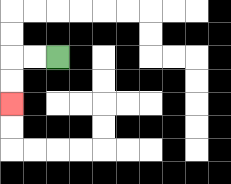{'start': '[2, 2]', 'end': '[0, 4]', 'path_directions': 'L,L,D,D', 'path_coordinates': '[[2, 2], [1, 2], [0, 2], [0, 3], [0, 4]]'}